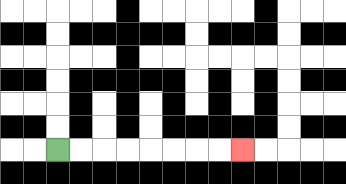{'start': '[2, 6]', 'end': '[10, 6]', 'path_directions': 'R,R,R,R,R,R,R,R', 'path_coordinates': '[[2, 6], [3, 6], [4, 6], [5, 6], [6, 6], [7, 6], [8, 6], [9, 6], [10, 6]]'}